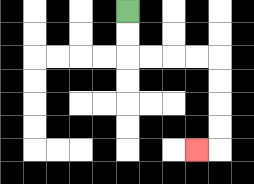{'start': '[5, 0]', 'end': '[8, 6]', 'path_directions': 'D,D,R,R,R,R,D,D,D,D,L', 'path_coordinates': '[[5, 0], [5, 1], [5, 2], [6, 2], [7, 2], [8, 2], [9, 2], [9, 3], [9, 4], [9, 5], [9, 6], [8, 6]]'}